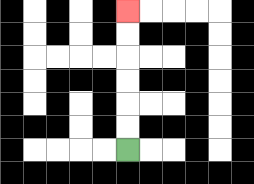{'start': '[5, 6]', 'end': '[5, 0]', 'path_directions': 'U,U,U,U,U,U', 'path_coordinates': '[[5, 6], [5, 5], [5, 4], [5, 3], [5, 2], [5, 1], [5, 0]]'}